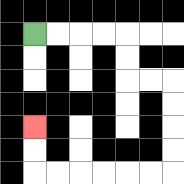{'start': '[1, 1]', 'end': '[1, 5]', 'path_directions': 'R,R,R,R,D,D,R,R,D,D,D,D,L,L,L,L,L,L,U,U', 'path_coordinates': '[[1, 1], [2, 1], [3, 1], [4, 1], [5, 1], [5, 2], [5, 3], [6, 3], [7, 3], [7, 4], [7, 5], [7, 6], [7, 7], [6, 7], [5, 7], [4, 7], [3, 7], [2, 7], [1, 7], [1, 6], [1, 5]]'}